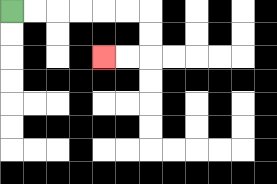{'start': '[0, 0]', 'end': '[4, 2]', 'path_directions': 'R,R,R,R,R,R,D,D,L,L', 'path_coordinates': '[[0, 0], [1, 0], [2, 0], [3, 0], [4, 0], [5, 0], [6, 0], [6, 1], [6, 2], [5, 2], [4, 2]]'}